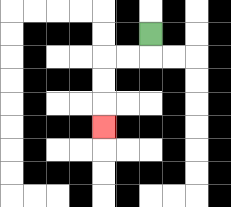{'start': '[6, 1]', 'end': '[4, 5]', 'path_directions': 'D,L,L,D,D,D', 'path_coordinates': '[[6, 1], [6, 2], [5, 2], [4, 2], [4, 3], [4, 4], [4, 5]]'}